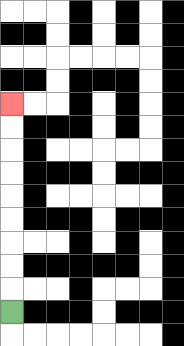{'start': '[0, 13]', 'end': '[0, 4]', 'path_directions': 'U,U,U,U,U,U,U,U,U', 'path_coordinates': '[[0, 13], [0, 12], [0, 11], [0, 10], [0, 9], [0, 8], [0, 7], [0, 6], [0, 5], [0, 4]]'}